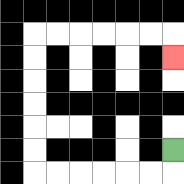{'start': '[7, 6]', 'end': '[7, 2]', 'path_directions': 'D,L,L,L,L,L,L,U,U,U,U,U,U,R,R,R,R,R,R,D', 'path_coordinates': '[[7, 6], [7, 7], [6, 7], [5, 7], [4, 7], [3, 7], [2, 7], [1, 7], [1, 6], [1, 5], [1, 4], [1, 3], [1, 2], [1, 1], [2, 1], [3, 1], [4, 1], [5, 1], [6, 1], [7, 1], [7, 2]]'}